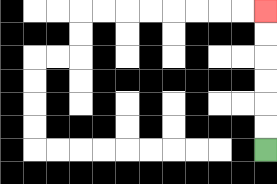{'start': '[11, 6]', 'end': '[11, 0]', 'path_directions': 'U,U,U,U,U,U', 'path_coordinates': '[[11, 6], [11, 5], [11, 4], [11, 3], [11, 2], [11, 1], [11, 0]]'}